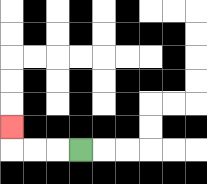{'start': '[3, 6]', 'end': '[0, 5]', 'path_directions': 'L,L,L,U', 'path_coordinates': '[[3, 6], [2, 6], [1, 6], [0, 6], [0, 5]]'}